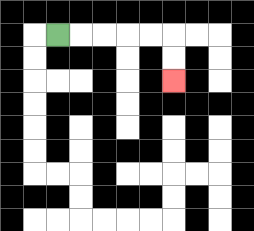{'start': '[2, 1]', 'end': '[7, 3]', 'path_directions': 'R,R,R,R,R,D,D', 'path_coordinates': '[[2, 1], [3, 1], [4, 1], [5, 1], [6, 1], [7, 1], [7, 2], [7, 3]]'}